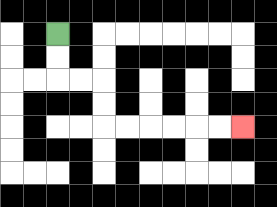{'start': '[2, 1]', 'end': '[10, 5]', 'path_directions': 'D,D,R,R,D,D,R,R,R,R,R,R', 'path_coordinates': '[[2, 1], [2, 2], [2, 3], [3, 3], [4, 3], [4, 4], [4, 5], [5, 5], [6, 5], [7, 5], [8, 5], [9, 5], [10, 5]]'}